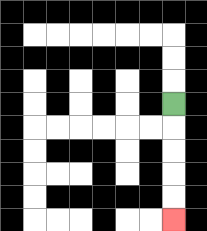{'start': '[7, 4]', 'end': '[7, 9]', 'path_directions': 'D,D,D,D,D', 'path_coordinates': '[[7, 4], [7, 5], [7, 6], [7, 7], [7, 8], [7, 9]]'}